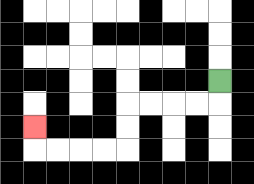{'start': '[9, 3]', 'end': '[1, 5]', 'path_directions': 'D,L,L,L,L,D,D,L,L,L,L,U', 'path_coordinates': '[[9, 3], [9, 4], [8, 4], [7, 4], [6, 4], [5, 4], [5, 5], [5, 6], [4, 6], [3, 6], [2, 6], [1, 6], [1, 5]]'}